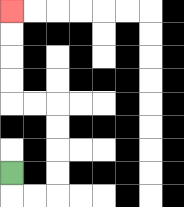{'start': '[0, 7]', 'end': '[0, 0]', 'path_directions': 'D,R,R,U,U,U,U,L,L,U,U,U,U', 'path_coordinates': '[[0, 7], [0, 8], [1, 8], [2, 8], [2, 7], [2, 6], [2, 5], [2, 4], [1, 4], [0, 4], [0, 3], [0, 2], [0, 1], [0, 0]]'}